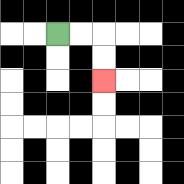{'start': '[2, 1]', 'end': '[4, 3]', 'path_directions': 'R,R,D,D', 'path_coordinates': '[[2, 1], [3, 1], [4, 1], [4, 2], [4, 3]]'}